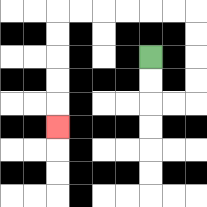{'start': '[6, 2]', 'end': '[2, 5]', 'path_directions': 'D,D,R,R,U,U,U,U,L,L,L,L,L,L,D,D,D,D,D', 'path_coordinates': '[[6, 2], [6, 3], [6, 4], [7, 4], [8, 4], [8, 3], [8, 2], [8, 1], [8, 0], [7, 0], [6, 0], [5, 0], [4, 0], [3, 0], [2, 0], [2, 1], [2, 2], [2, 3], [2, 4], [2, 5]]'}